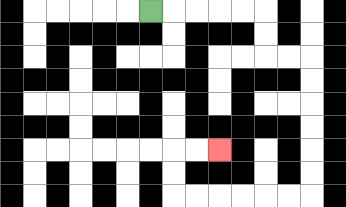{'start': '[6, 0]', 'end': '[9, 6]', 'path_directions': 'R,R,R,R,R,D,D,R,R,D,D,D,D,D,D,L,L,L,L,L,L,U,U,R,R', 'path_coordinates': '[[6, 0], [7, 0], [8, 0], [9, 0], [10, 0], [11, 0], [11, 1], [11, 2], [12, 2], [13, 2], [13, 3], [13, 4], [13, 5], [13, 6], [13, 7], [13, 8], [12, 8], [11, 8], [10, 8], [9, 8], [8, 8], [7, 8], [7, 7], [7, 6], [8, 6], [9, 6]]'}